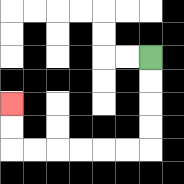{'start': '[6, 2]', 'end': '[0, 4]', 'path_directions': 'D,D,D,D,L,L,L,L,L,L,U,U', 'path_coordinates': '[[6, 2], [6, 3], [6, 4], [6, 5], [6, 6], [5, 6], [4, 6], [3, 6], [2, 6], [1, 6], [0, 6], [0, 5], [0, 4]]'}